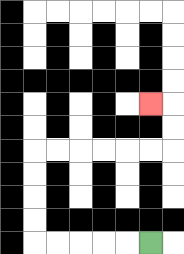{'start': '[6, 10]', 'end': '[6, 4]', 'path_directions': 'L,L,L,L,L,U,U,U,U,R,R,R,R,R,R,U,U,L', 'path_coordinates': '[[6, 10], [5, 10], [4, 10], [3, 10], [2, 10], [1, 10], [1, 9], [1, 8], [1, 7], [1, 6], [2, 6], [3, 6], [4, 6], [5, 6], [6, 6], [7, 6], [7, 5], [7, 4], [6, 4]]'}